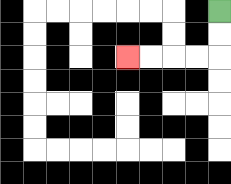{'start': '[9, 0]', 'end': '[5, 2]', 'path_directions': 'D,D,L,L,L,L', 'path_coordinates': '[[9, 0], [9, 1], [9, 2], [8, 2], [7, 2], [6, 2], [5, 2]]'}